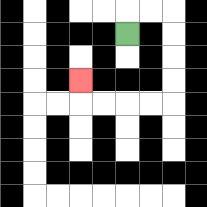{'start': '[5, 1]', 'end': '[3, 3]', 'path_directions': 'U,R,R,D,D,D,D,L,L,L,L,U', 'path_coordinates': '[[5, 1], [5, 0], [6, 0], [7, 0], [7, 1], [7, 2], [7, 3], [7, 4], [6, 4], [5, 4], [4, 4], [3, 4], [3, 3]]'}